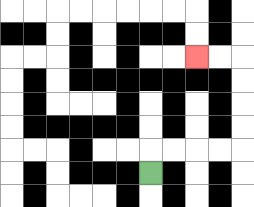{'start': '[6, 7]', 'end': '[8, 2]', 'path_directions': 'U,R,R,R,R,U,U,U,U,L,L', 'path_coordinates': '[[6, 7], [6, 6], [7, 6], [8, 6], [9, 6], [10, 6], [10, 5], [10, 4], [10, 3], [10, 2], [9, 2], [8, 2]]'}